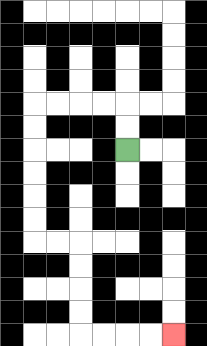{'start': '[5, 6]', 'end': '[7, 14]', 'path_directions': 'U,U,L,L,L,L,D,D,D,D,D,D,R,R,D,D,D,D,R,R,R,R', 'path_coordinates': '[[5, 6], [5, 5], [5, 4], [4, 4], [3, 4], [2, 4], [1, 4], [1, 5], [1, 6], [1, 7], [1, 8], [1, 9], [1, 10], [2, 10], [3, 10], [3, 11], [3, 12], [3, 13], [3, 14], [4, 14], [5, 14], [6, 14], [7, 14]]'}